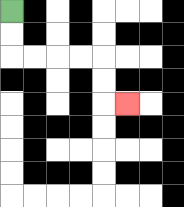{'start': '[0, 0]', 'end': '[5, 4]', 'path_directions': 'D,D,R,R,R,R,D,D,R', 'path_coordinates': '[[0, 0], [0, 1], [0, 2], [1, 2], [2, 2], [3, 2], [4, 2], [4, 3], [4, 4], [5, 4]]'}